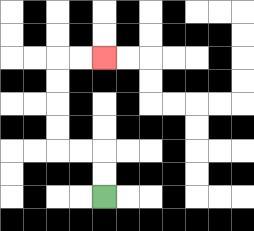{'start': '[4, 8]', 'end': '[4, 2]', 'path_directions': 'U,U,L,L,U,U,U,U,R,R', 'path_coordinates': '[[4, 8], [4, 7], [4, 6], [3, 6], [2, 6], [2, 5], [2, 4], [2, 3], [2, 2], [3, 2], [4, 2]]'}